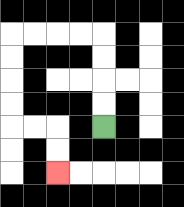{'start': '[4, 5]', 'end': '[2, 7]', 'path_directions': 'U,U,U,U,L,L,L,L,D,D,D,D,R,R,D,D', 'path_coordinates': '[[4, 5], [4, 4], [4, 3], [4, 2], [4, 1], [3, 1], [2, 1], [1, 1], [0, 1], [0, 2], [0, 3], [0, 4], [0, 5], [1, 5], [2, 5], [2, 6], [2, 7]]'}